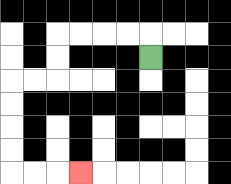{'start': '[6, 2]', 'end': '[3, 7]', 'path_directions': 'U,L,L,L,L,D,D,L,L,D,D,D,D,R,R,R', 'path_coordinates': '[[6, 2], [6, 1], [5, 1], [4, 1], [3, 1], [2, 1], [2, 2], [2, 3], [1, 3], [0, 3], [0, 4], [0, 5], [0, 6], [0, 7], [1, 7], [2, 7], [3, 7]]'}